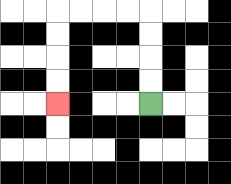{'start': '[6, 4]', 'end': '[2, 4]', 'path_directions': 'U,U,U,U,L,L,L,L,D,D,D,D', 'path_coordinates': '[[6, 4], [6, 3], [6, 2], [6, 1], [6, 0], [5, 0], [4, 0], [3, 0], [2, 0], [2, 1], [2, 2], [2, 3], [2, 4]]'}